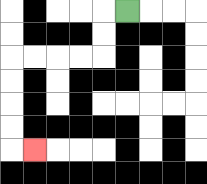{'start': '[5, 0]', 'end': '[1, 6]', 'path_directions': 'L,D,D,L,L,L,L,D,D,D,D,R', 'path_coordinates': '[[5, 0], [4, 0], [4, 1], [4, 2], [3, 2], [2, 2], [1, 2], [0, 2], [0, 3], [0, 4], [0, 5], [0, 6], [1, 6]]'}